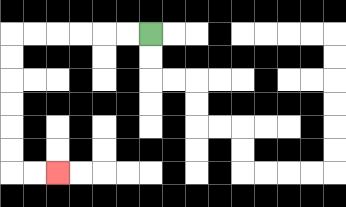{'start': '[6, 1]', 'end': '[2, 7]', 'path_directions': 'L,L,L,L,L,L,D,D,D,D,D,D,R,R', 'path_coordinates': '[[6, 1], [5, 1], [4, 1], [3, 1], [2, 1], [1, 1], [0, 1], [0, 2], [0, 3], [0, 4], [0, 5], [0, 6], [0, 7], [1, 7], [2, 7]]'}